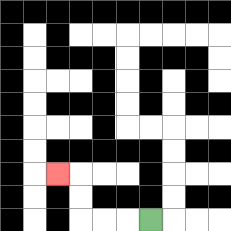{'start': '[6, 9]', 'end': '[2, 7]', 'path_directions': 'L,L,L,U,U,L', 'path_coordinates': '[[6, 9], [5, 9], [4, 9], [3, 9], [3, 8], [3, 7], [2, 7]]'}